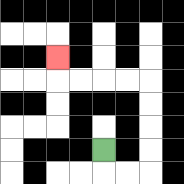{'start': '[4, 6]', 'end': '[2, 2]', 'path_directions': 'D,R,R,U,U,U,U,L,L,L,L,U', 'path_coordinates': '[[4, 6], [4, 7], [5, 7], [6, 7], [6, 6], [6, 5], [6, 4], [6, 3], [5, 3], [4, 3], [3, 3], [2, 3], [2, 2]]'}